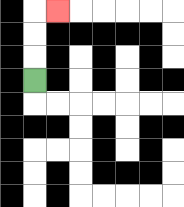{'start': '[1, 3]', 'end': '[2, 0]', 'path_directions': 'U,U,U,R', 'path_coordinates': '[[1, 3], [1, 2], [1, 1], [1, 0], [2, 0]]'}